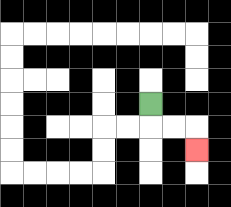{'start': '[6, 4]', 'end': '[8, 6]', 'path_directions': 'D,R,R,D', 'path_coordinates': '[[6, 4], [6, 5], [7, 5], [8, 5], [8, 6]]'}